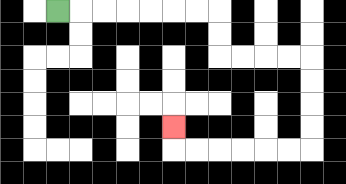{'start': '[2, 0]', 'end': '[7, 5]', 'path_directions': 'R,R,R,R,R,R,R,D,D,R,R,R,R,D,D,D,D,L,L,L,L,L,L,U', 'path_coordinates': '[[2, 0], [3, 0], [4, 0], [5, 0], [6, 0], [7, 0], [8, 0], [9, 0], [9, 1], [9, 2], [10, 2], [11, 2], [12, 2], [13, 2], [13, 3], [13, 4], [13, 5], [13, 6], [12, 6], [11, 6], [10, 6], [9, 6], [8, 6], [7, 6], [7, 5]]'}